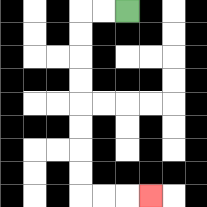{'start': '[5, 0]', 'end': '[6, 8]', 'path_directions': 'L,L,D,D,D,D,D,D,D,D,R,R,R', 'path_coordinates': '[[5, 0], [4, 0], [3, 0], [3, 1], [3, 2], [3, 3], [3, 4], [3, 5], [3, 6], [3, 7], [3, 8], [4, 8], [5, 8], [6, 8]]'}